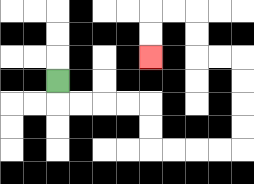{'start': '[2, 3]', 'end': '[6, 2]', 'path_directions': 'D,R,R,R,R,D,D,R,R,R,R,U,U,U,U,L,L,U,U,L,L,D,D', 'path_coordinates': '[[2, 3], [2, 4], [3, 4], [4, 4], [5, 4], [6, 4], [6, 5], [6, 6], [7, 6], [8, 6], [9, 6], [10, 6], [10, 5], [10, 4], [10, 3], [10, 2], [9, 2], [8, 2], [8, 1], [8, 0], [7, 0], [6, 0], [6, 1], [6, 2]]'}